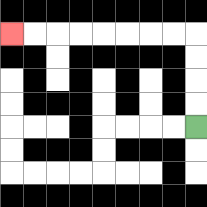{'start': '[8, 5]', 'end': '[0, 1]', 'path_directions': 'U,U,U,U,L,L,L,L,L,L,L,L', 'path_coordinates': '[[8, 5], [8, 4], [8, 3], [8, 2], [8, 1], [7, 1], [6, 1], [5, 1], [4, 1], [3, 1], [2, 1], [1, 1], [0, 1]]'}